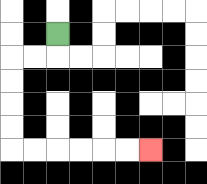{'start': '[2, 1]', 'end': '[6, 6]', 'path_directions': 'D,L,L,D,D,D,D,R,R,R,R,R,R', 'path_coordinates': '[[2, 1], [2, 2], [1, 2], [0, 2], [0, 3], [0, 4], [0, 5], [0, 6], [1, 6], [2, 6], [3, 6], [4, 6], [5, 6], [6, 6]]'}